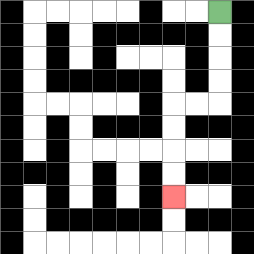{'start': '[9, 0]', 'end': '[7, 8]', 'path_directions': 'D,D,D,D,L,L,D,D,D,D', 'path_coordinates': '[[9, 0], [9, 1], [9, 2], [9, 3], [9, 4], [8, 4], [7, 4], [7, 5], [7, 6], [7, 7], [7, 8]]'}